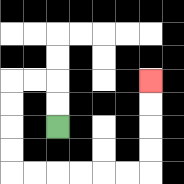{'start': '[2, 5]', 'end': '[6, 3]', 'path_directions': 'U,U,L,L,D,D,D,D,R,R,R,R,R,R,U,U,U,U', 'path_coordinates': '[[2, 5], [2, 4], [2, 3], [1, 3], [0, 3], [0, 4], [0, 5], [0, 6], [0, 7], [1, 7], [2, 7], [3, 7], [4, 7], [5, 7], [6, 7], [6, 6], [6, 5], [6, 4], [6, 3]]'}